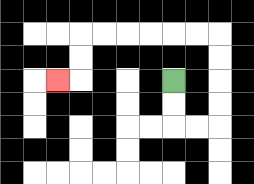{'start': '[7, 3]', 'end': '[2, 3]', 'path_directions': 'D,D,R,R,U,U,U,U,L,L,L,L,L,L,D,D,L', 'path_coordinates': '[[7, 3], [7, 4], [7, 5], [8, 5], [9, 5], [9, 4], [9, 3], [9, 2], [9, 1], [8, 1], [7, 1], [6, 1], [5, 1], [4, 1], [3, 1], [3, 2], [3, 3], [2, 3]]'}